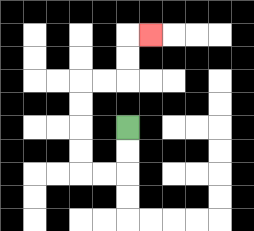{'start': '[5, 5]', 'end': '[6, 1]', 'path_directions': 'D,D,L,L,U,U,U,U,R,R,U,U,R', 'path_coordinates': '[[5, 5], [5, 6], [5, 7], [4, 7], [3, 7], [3, 6], [3, 5], [3, 4], [3, 3], [4, 3], [5, 3], [5, 2], [5, 1], [6, 1]]'}